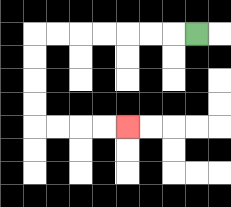{'start': '[8, 1]', 'end': '[5, 5]', 'path_directions': 'L,L,L,L,L,L,L,D,D,D,D,R,R,R,R', 'path_coordinates': '[[8, 1], [7, 1], [6, 1], [5, 1], [4, 1], [3, 1], [2, 1], [1, 1], [1, 2], [1, 3], [1, 4], [1, 5], [2, 5], [3, 5], [4, 5], [5, 5]]'}